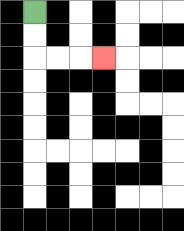{'start': '[1, 0]', 'end': '[4, 2]', 'path_directions': 'D,D,R,R,R', 'path_coordinates': '[[1, 0], [1, 1], [1, 2], [2, 2], [3, 2], [4, 2]]'}